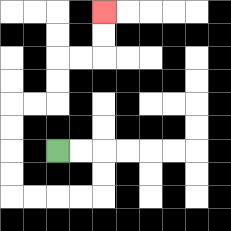{'start': '[2, 6]', 'end': '[4, 0]', 'path_directions': 'R,R,D,D,L,L,L,L,U,U,U,U,R,R,U,U,R,R,U,U', 'path_coordinates': '[[2, 6], [3, 6], [4, 6], [4, 7], [4, 8], [3, 8], [2, 8], [1, 8], [0, 8], [0, 7], [0, 6], [0, 5], [0, 4], [1, 4], [2, 4], [2, 3], [2, 2], [3, 2], [4, 2], [4, 1], [4, 0]]'}